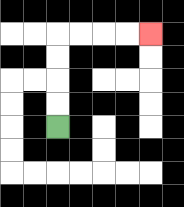{'start': '[2, 5]', 'end': '[6, 1]', 'path_directions': 'U,U,U,U,R,R,R,R', 'path_coordinates': '[[2, 5], [2, 4], [2, 3], [2, 2], [2, 1], [3, 1], [4, 1], [5, 1], [6, 1]]'}